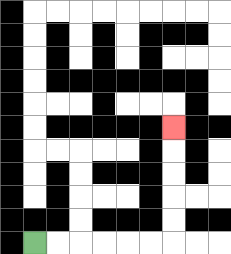{'start': '[1, 10]', 'end': '[7, 5]', 'path_directions': 'R,R,R,R,R,R,U,U,U,U,U', 'path_coordinates': '[[1, 10], [2, 10], [3, 10], [4, 10], [5, 10], [6, 10], [7, 10], [7, 9], [7, 8], [7, 7], [7, 6], [7, 5]]'}